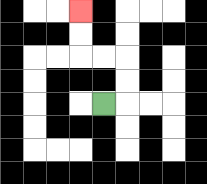{'start': '[4, 4]', 'end': '[3, 0]', 'path_directions': 'R,U,U,L,L,U,U', 'path_coordinates': '[[4, 4], [5, 4], [5, 3], [5, 2], [4, 2], [3, 2], [3, 1], [3, 0]]'}